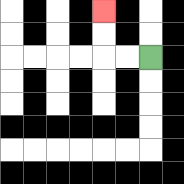{'start': '[6, 2]', 'end': '[4, 0]', 'path_directions': 'L,L,U,U', 'path_coordinates': '[[6, 2], [5, 2], [4, 2], [4, 1], [4, 0]]'}